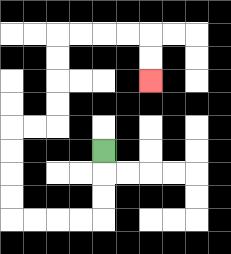{'start': '[4, 6]', 'end': '[6, 3]', 'path_directions': 'D,D,D,L,L,L,L,U,U,U,U,R,R,U,U,U,U,R,R,R,R,D,D', 'path_coordinates': '[[4, 6], [4, 7], [4, 8], [4, 9], [3, 9], [2, 9], [1, 9], [0, 9], [0, 8], [0, 7], [0, 6], [0, 5], [1, 5], [2, 5], [2, 4], [2, 3], [2, 2], [2, 1], [3, 1], [4, 1], [5, 1], [6, 1], [6, 2], [6, 3]]'}